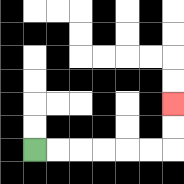{'start': '[1, 6]', 'end': '[7, 4]', 'path_directions': 'R,R,R,R,R,R,U,U', 'path_coordinates': '[[1, 6], [2, 6], [3, 6], [4, 6], [5, 6], [6, 6], [7, 6], [7, 5], [7, 4]]'}